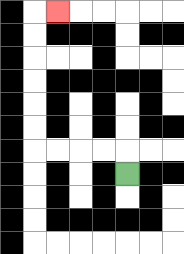{'start': '[5, 7]', 'end': '[2, 0]', 'path_directions': 'U,L,L,L,L,U,U,U,U,U,U,R', 'path_coordinates': '[[5, 7], [5, 6], [4, 6], [3, 6], [2, 6], [1, 6], [1, 5], [1, 4], [1, 3], [1, 2], [1, 1], [1, 0], [2, 0]]'}